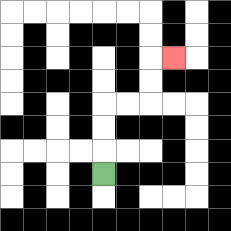{'start': '[4, 7]', 'end': '[7, 2]', 'path_directions': 'U,U,U,R,R,U,U,R', 'path_coordinates': '[[4, 7], [4, 6], [4, 5], [4, 4], [5, 4], [6, 4], [6, 3], [6, 2], [7, 2]]'}